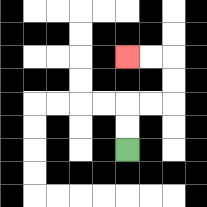{'start': '[5, 6]', 'end': '[5, 2]', 'path_directions': 'U,U,R,R,U,U,L,L', 'path_coordinates': '[[5, 6], [5, 5], [5, 4], [6, 4], [7, 4], [7, 3], [7, 2], [6, 2], [5, 2]]'}